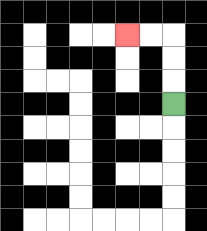{'start': '[7, 4]', 'end': '[5, 1]', 'path_directions': 'U,U,U,L,L', 'path_coordinates': '[[7, 4], [7, 3], [7, 2], [7, 1], [6, 1], [5, 1]]'}